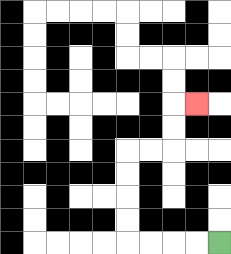{'start': '[9, 10]', 'end': '[8, 4]', 'path_directions': 'L,L,L,L,U,U,U,U,R,R,U,U,R', 'path_coordinates': '[[9, 10], [8, 10], [7, 10], [6, 10], [5, 10], [5, 9], [5, 8], [5, 7], [5, 6], [6, 6], [7, 6], [7, 5], [7, 4], [8, 4]]'}